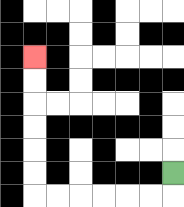{'start': '[7, 7]', 'end': '[1, 2]', 'path_directions': 'D,L,L,L,L,L,L,U,U,U,U,U,U', 'path_coordinates': '[[7, 7], [7, 8], [6, 8], [5, 8], [4, 8], [3, 8], [2, 8], [1, 8], [1, 7], [1, 6], [1, 5], [1, 4], [1, 3], [1, 2]]'}